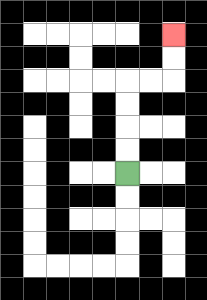{'start': '[5, 7]', 'end': '[7, 1]', 'path_directions': 'U,U,U,U,R,R,U,U', 'path_coordinates': '[[5, 7], [5, 6], [5, 5], [5, 4], [5, 3], [6, 3], [7, 3], [7, 2], [7, 1]]'}